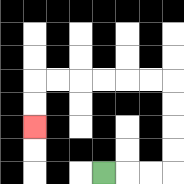{'start': '[4, 7]', 'end': '[1, 5]', 'path_directions': 'R,R,R,U,U,U,U,L,L,L,L,L,L,D,D', 'path_coordinates': '[[4, 7], [5, 7], [6, 7], [7, 7], [7, 6], [7, 5], [7, 4], [7, 3], [6, 3], [5, 3], [4, 3], [3, 3], [2, 3], [1, 3], [1, 4], [1, 5]]'}